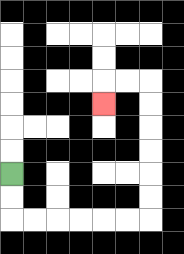{'start': '[0, 7]', 'end': '[4, 4]', 'path_directions': 'D,D,R,R,R,R,R,R,U,U,U,U,U,U,L,L,D', 'path_coordinates': '[[0, 7], [0, 8], [0, 9], [1, 9], [2, 9], [3, 9], [4, 9], [5, 9], [6, 9], [6, 8], [6, 7], [6, 6], [6, 5], [6, 4], [6, 3], [5, 3], [4, 3], [4, 4]]'}